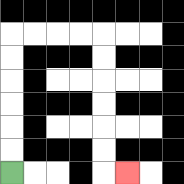{'start': '[0, 7]', 'end': '[5, 7]', 'path_directions': 'U,U,U,U,U,U,R,R,R,R,D,D,D,D,D,D,R', 'path_coordinates': '[[0, 7], [0, 6], [0, 5], [0, 4], [0, 3], [0, 2], [0, 1], [1, 1], [2, 1], [3, 1], [4, 1], [4, 2], [4, 3], [4, 4], [4, 5], [4, 6], [4, 7], [5, 7]]'}